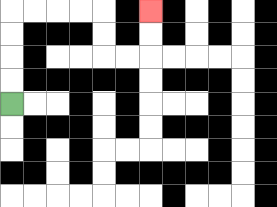{'start': '[0, 4]', 'end': '[6, 0]', 'path_directions': 'U,U,U,U,R,R,R,R,D,D,R,R,U,U', 'path_coordinates': '[[0, 4], [0, 3], [0, 2], [0, 1], [0, 0], [1, 0], [2, 0], [3, 0], [4, 0], [4, 1], [4, 2], [5, 2], [6, 2], [6, 1], [6, 0]]'}